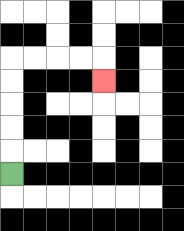{'start': '[0, 7]', 'end': '[4, 3]', 'path_directions': 'U,U,U,U,U,R,R,R,R,D', 'path_coordinates': '[[0, 7], [0, 6], [0, 5], [0, 4], [0, 3], [0, 2], [1, 2], [2, 2], [3, 2], [4, 2], [4, 3]]'}